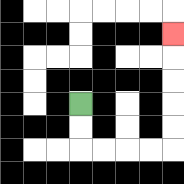{'start': '[3, 4]', 'end': '[7, 1]', 'path_directions': 'D,D,R,R,R,R,U,U,U,U,U', 'path_coordinates': '[[3, 4], [3, 5], [3, 6], [4, 6], [5, 6], [6, 6], [7, 6], [7, 5], [7, 4], [7, 3], [7, 2], [7, 1]]'}